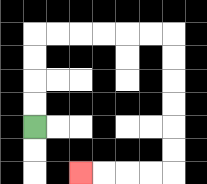{'start': '[1, 5]', 'end': '[3, 7]', 'path_directions': 'U,U,U,U,R,R,R,R,R,R,D,D,D,D,D,D,L,L,L,L', 'path_coordinates': '[[1, 5], [1, 4], [1, 3], [1, 2], [1, 1], [2, 1], [3, 1], [4, 1], [5, 1], [6, 1], [7, 1], [7, 2], [7, 3], [7, 4], [7, 5], [7, 6], [7, 7], [6, 7], [5, 7], [4, 7], [3, 7]]'}